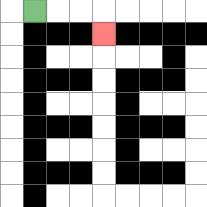{'start': '[1, 0]', 'end': '[4, 1]', 'path_directions': 'R,R,R,D', 'path_coordinates': '[[1, 0], [2, 0], [3, 0], [4, 0], [4, 1]]'}